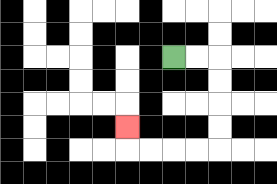{'start': '[7, 2]', 'end': '[5, 5]', 'path_directions': 'R,R,D,D,D,D,L,L,L,L,U', 'path_coordinates': '[[7, 2], [8, 2], [9, 2], [9, 3], [9, 4], [9, 5], [9, 6], [8, 6], [7, 6], [6, 6], [5, 6], [5, 5]]'}